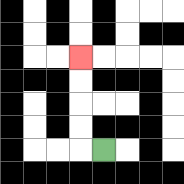{'start': '[4, 6]', 'end': '[3, 2]', 'path_directions': 'L,U,U,U,U', 'path_coordinates': '[[4, 6], [3, 6], [3, 5], [3, 4], [3, 3], [3, 2]]'}